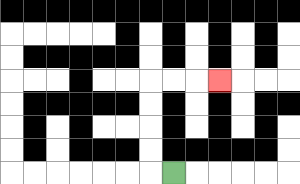{'start': '[7, 7]', 'end': '[9, 3]', 'path_directions': 'L,U,U,U,U,R,R,R', 'path_coordinates': '[[7, 7], [6, 7], [6, 6], [6, 5], [6, 4], [6, 3], [7, 3], [8, 3], [9, 3]]'}